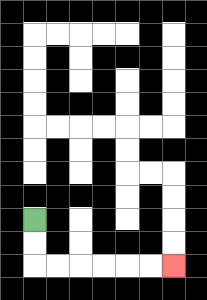{'start': '[1, 9]', 'end': '[7, 11]', 'path_directions': 'D,D,R,R,R,R,R,R', 'path_coordinates': '[[1, 9], [1, 10], [1, 11], [2, 11], [3, 11], [4, 11], [5, 11], [6, 11], [7, 11]]'}